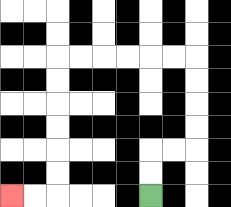{'start': '[6, 8]', 'end': '[0, 8]', 'path_directions': 'U,U,R,R,U,U,U,U,L,L,L,L,L,L,D,D,D,D,D,D,L,L', 'path_coordinates': '[[6, 8], [6, 7], [6, 6], [7, 6], [8, 6], [8, 5], [8, 4], [8, 3], [8, 2], [7, 2], [6, 2], [5, 2], [4, 2], [3, 2], [2, 2], [2, 3], [2, 4], [2, 5], [2, 6], [2, 7], [2, 8], [1, 8], [0, 8]]'}